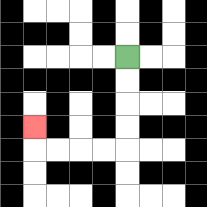{'start': '[5, 2]', 'end': '[1, 5]', 'path_directions': 'D,D,D,D,L,L,L,L,U', 'path_coordinates': '[[5, 2], [5, 3], [5, 4], [5, 5], [5, 6], [4, 6], [3, 6], [2, 6], [1, 6], [1, 5]]'}